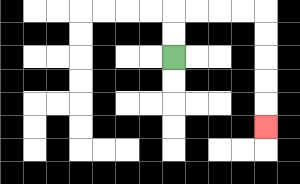{'start': '[7, 2]', 'end': '[11, 5]', 'path_directions': 'U,U,R,R,R,R,D,D,D,D,D', 'path_coordinates': '[[7, 2], [7, 1], [7, 0], [8, 0], [9, 0], [10, 0], [11, 0], [11, 1], [11, 2], [11, 3], [11, 4], [11, 5]]'}